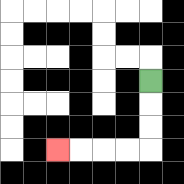{'start': '[6, 3]', 'end': '[2, 6]', 'path_directions': 'D,D,D,L,L,L,L', 'path_coordinates': '[[6, 3], [6, 4], [6, 5], [6, 6], [5, 6], [4, 6], [3, 6], [2, 6]]'}